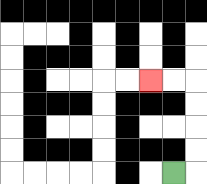{'start': '[7, 7]', 'end': '[6, 3]', 'path_directions': 'R,U,U,U,U,L,L', 'path_coordinates': '[[7, 7], [8, 7], [8, 6], [8, 5], [8, 4], [8, 3], [7, 3], [6, 3]]'}